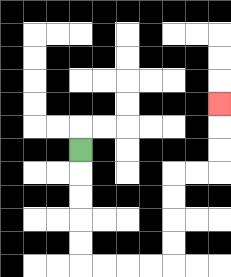{'start': '[3, 6]', 'end': '[9, 4]', 'path_directions': 'D,D,D,D,D,R,R,R,R,U,U,U,U,R,R,U,U,U', 'path_coordinates': '[[3, 6], [3, 7], [3, 8], [3, 9], [3, 10], [3, 11], [4, 11], [5, 11], [6, 11], [7, 11], [7, 10], [7, 9], [7, 8], [7, 7], [8, 7], [9, 7], [9, 6], [9, 5], [9, 4]]'}